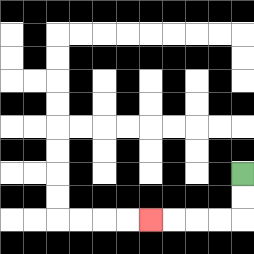{'start': '[10, 7]', 'end': '[6, 9]', 'path_directions': 'D,D,L,L,L,L', 'path_coordinates': '[[10, 7], [10, 8], [10, 9], [9, 9], [8, 9], [7, 9], [6, 9]]'}